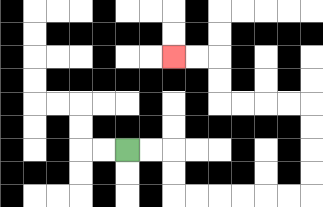{'start': '[5, 6]', 'end': '[7, 2]', 'path_directions': 'R,R,D,D,R,R,R,R,R,R,U,U,U,U,L,L,L,L,U,U,L,L', 'path_coordinates': '[[5, 6], [6, 6], [7, 6], [7, 7], [7, 8], [8, 8], [9, 8], [10, 8], [11, 8], [12, 8], [13, 8], [13, 7], [13, 6], [13, 5], [13, 4], [12, 4], [11, 4], [10, 4], [9, 4], [9, 3], [9, 2], [8, 2], [7, 2]]'}